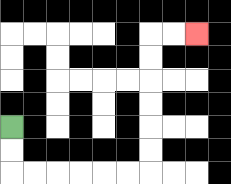{'start': '[0, 5]', 'end': '[8, 1]', 'path_directions': 'D,D,R,R,R,R,R,R,U,U,U,U,U,U,R,R', 'path_coordinates': '[[0, 5], [0, 6], [0, 7], [1, 7], [2, 7], [3, 7], [4, 7], [5, 7], [6, 7], [6, 6], [6, 5], [6, 4], [6, 3], [6, 2], [6, 1], [7, 1], [8, 1]]'}